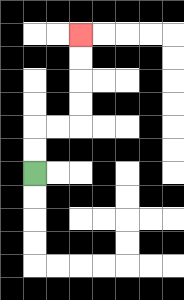{'start': '[1, 7]', 'end': '[3, 1]', 'path_directions': 'U,U,R,R,U,U,U,U', 'path_coordinates': '[[1, 7], [1, 6], [1, 5], [2, 5], [3, 5], [3, 4], [3, 3], [3, 2], [3, 1]]'}